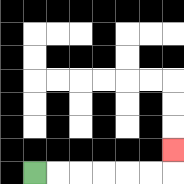{'start': '[1, 7]', 'end': '[7, 6]', 'path_directions': 'R,R,R,R,R,R,U', 'path_coordinates': '[[1, 7], [2, 7], [3, 7], [4, 7], [5, 7], [6, 7], [7, 7], [7, 6]]'}